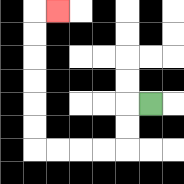{'start': '[6, 4]', 'end': '[2, 0]', 'path_directions': 'L,D,D,L,L,L,L,U,U,U,U,U,U,R', 'path_coordinates': '[[6, 4], [5, 4], [5, 5], [5, 6], [4, 6], [3, 6], [2, 6], [1, 6], [1, 5], [1, 4], [1, 3], [1, 2], [1, 1], [1, 0], [2, 0]]'}